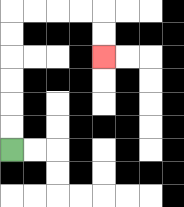{'start': '[0, 6]', 'end': '[4, 2]', 'path_directions': 'U,U,U,U,U,U,R,R,R,R,D,D', 'path_coordinates': '[[0, 6], [0, 5], [0, 4], [0, 3], [0, 2], [0, 1], [0, 0], [1, 0], [2, 0], [3, 0], [4, 0], [4, 1], [4, 2]]'}